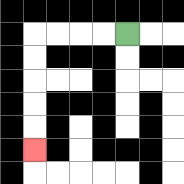{'start': '[5, 1]', 'end': '[1, 6]', 'path_directions': 'L,L,L,L,D,D,D,D,D', 'path_coordinates': '[[5, 1], [4, 1], [3, 1], [2, 1], [1, 1], [1, 2], [1, 3], [1, 4], [1, 5], [1, 6]]'}